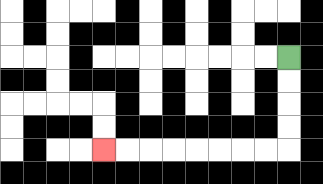{'start': '[12, 2]', 'end': '[4, 6]', 'path_directions': 'D,D,D,D,L,L,L,L,L,L,L,L', 'path_coordinates': '[[12, 2], [12, 3], [12, 4], [12, 5], [12, 6], [11, 6], [10, 6], [9, 6], [8, 6], [7, 6], [6, 6], [5, 6], [4, 6]]'}